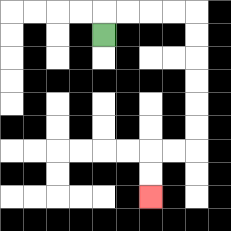{'start': '[4, 1]', 'end': '[6, 8]', 'path_directions': 'U,R,R,R,R,D,D,D,D,D,D,L,L,D,D', 'path_coordinates': '[[4, 1], [4, 0], [5, 0], [6, 0], [7, 0], [8, 0], [8, 1], [8, 2], [8, 3], [8, 4], [8, 5], [8, 6], [7, 6], [6, 6], [6, 7], [6, 8]]'}